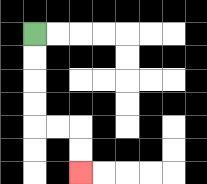{'start': '[1, 1]', 'end': '[3, 7]', 'path_directions': 'D,D,D,D,R,R,D,D', 'path_coordinates': '[[1, 1], [1, 2], [1, 3], [1, 4], [1, 5], [2, 5], [3, 5], [3, 6], [3, 7]]'}